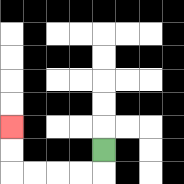{'start': '[4, 6]', 'end': '[0, 5]', 'path_directions': 'D,L,L,L,L,U,U', 'path_coordinates': '[[4, 6], [4, 7], [3, 7], [2, 7], [1, 7], [0, 7], [0, 6], [0, 5]]'}